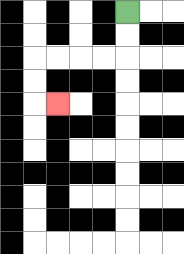{'start': '[5, 0]', 'end': '[2, 4]', 'path_directions': 'D,D,L,L,L,L,D,D,R', 'path_coordinates': '[[5, 0], [5, 1], [5, 2], [4, 2], [3, 2], [2, 2], [1, 2], [1, 3], [1, 4], [2, 4]]'}